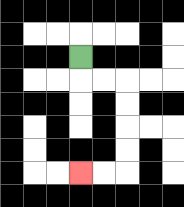{'start': '[3, 2]', 'end': '[3, 7]', 'path_directions': 'D,R,R,D,D,D,D,L,L', 'path_coordinates': '[[3, 2], [3, 3], [4, 3], [5, 3], [5, 4], [5, 5], [5, 6], [5, 7], [4, 7], [3, 7]]'}